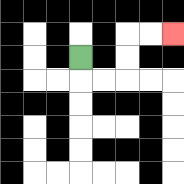{'start': '[3, 2]', 'end': '[7, 1]', 'path_directions': 'D,R,R,U,U,R,R', 'path_coordinates': '[[3, 2], [3, 3], [4, 3], [5, 3], [5, 2], [5, 1], [6, 1], [7, 1]]'}